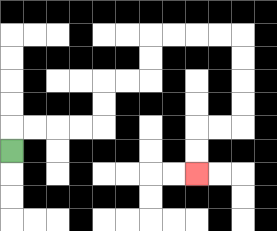{'start': '[0, 6]', 'end': '[8, 7]', 'path_directions': 'U,R,R,R,R,U,U,R,R,U,U,R,R,R,R,D,D,D,D,L,L,D,D', 'path_coordinates': '[[0, 6], [0, 5], [1, 5], [2, 5], [3, 5], [4, 5], [4, 4], [4, 3], [5, 3], [6, 3], [6, 2], [6, 1], [7, 1], [8, 1], [9, 1], [10, 1], [10, 2], [10, 3], [10, 4], [10, 5], [9, 5], [8, 5], [8, 6], [8, 7]]'}